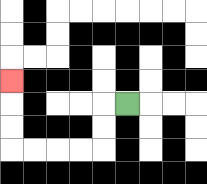{'start': '[5, 4]', 'end': '[0, 3]', 'path_directions': 'L,D,D,L,L,L,L,U,U,U', 'path_coordinates': '[[5, 4], [4, 4], [4, 5], [4, 6], [3, 6], [2, 6], [1, 6], [0, 6], [0, 5], [0, 4], [0, 3]]'}